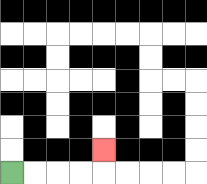{'start': '[0, 7]', 'end': '[4, 6]', 'path_directions': 'R,R,R,R,U', 'path_coordinates': '[[0, 7], [1, 7], [2, 7], [3, 7], [4, 7], [4, 6]]'}